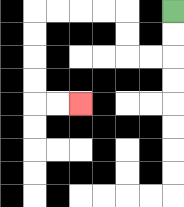{'start': '[7, 0]', 'end': '[3, 4]', 'path_directions': 'D,D,L,L,U,U,L,L,L,L,D,D,D,D,R,R', 'path_coordinates': '[[7, 0], [7, 1], [7, 2], [6, 2], [5, 2], [5, 1], [5, 0], [4, 0], [3, 0], [2, 0], [1, 0], [1, 1], [1, 2], [1, 3], [1, 4], [2, 4], [3, 4]]'}